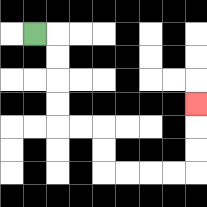{'start': '[1, 1]', 'end': '[8, 4]', 'path_directions': 'R,D,D,D,D,R,R,D,D,R,R,R,R,U,U,U', 'path_coordinates': '[[1, 1], [2, 1], [2, 2], [2, 3], [2, 4], [2, 5], [3, 5], [4, 5], [4, 6], [4, 7], [5, 7], [6, 7], [7, 7], [8, 7], [8, 6], [8, 5], [8, 4]]'}